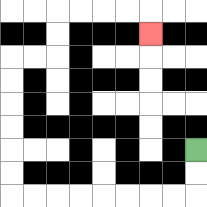{'start': '[8, 6]', 'end': '[6, 1]', 'path_directions': 'D,D,L,L,L,L,L,L,L,L,U,U,U,U,U,U,R,R,U,U,R,R,R,R,D', 'path_coordinates': '[[8, 6], [8, 7], [8, 8], [7, 8], [6, 8], [5, 8], [4, 8], [3, 8], [2, 8], [1, 8], [0, 8], [0, 7], [0, 6], [0, 5], [0, 4], [0, 3], [0, 2], [1, 2], [2, 2], [2, 1], [2, 0], [3, 0], [4, 0], [5, 0], [6, 0], [6, 1]]'}